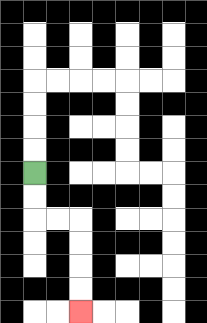{'start': '[1, 7]', 'end': '[3, 13]', 'path_directions': 'D,D,R,R,D,D,D,D', 'path_coordinates': '[[1, 7], [1, 8], [1, 9], [2, 9], [3, 9], [3, 10], [3, 11], [3, 12], [3, 13]]'}